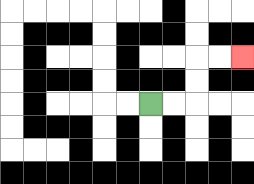{'start': '[6, 4]', 'end': '[10, 2]', 'path_directions': 'R,R,U,U,R,R', 'path_coordinates': '[[6, 4], [7, 4], [8, 4], [8, 3], [8, 2], [9, 2], [10, 2]]'}